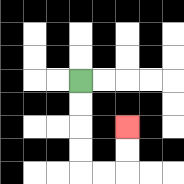{'start': '[3, 3]', 'end': '[5, 5]', 'path_directions': 'D,D,D,D,R,R,U,U', 'path_coordinates': '[[3, 3], [3, 4], [3, 5], [3, 6], [3, 7], [4, 7], [5, 7], [5, 6], [5, 5]]'}